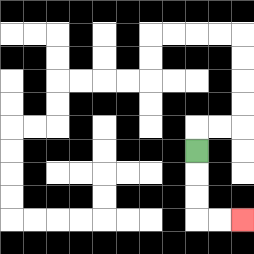{'start': '[8, 6]', 'end': '[10, 9]', 'path_directions': 'D,D,D,R,R', 'path_coordinates': '[[8, 6], [8, 7], [8, 8], [8, 9], [9, 9], [10, 9]]'}